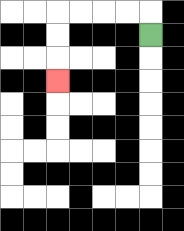{'start': '[6, 1]', 'end': '[2, 3]', 'path_directions': 'U,L,L,L,L,D,D,D', 'path_coordinates': '[[6, 1], [6, 0], [5, 0], [4, 0], [3, 0], [2, 0], [2, 1], [2, 2], [2, 3]]'}